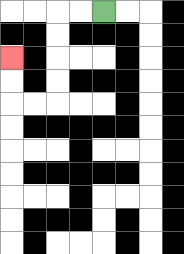{'start': '[4, 0]', 'end': '[0, 2]', 'path_directions': 'L,L,D,D,D,D,L,L,U,U', 'path_coordinates': '[[4, 0], [3, 0], [2, 0], [2, 1], [2, 2], [2, 3], [2, 4], [1, 4], [0, 4], [0, 3], [0, 2]]'}